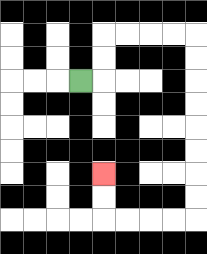{'start': '[3, 3]', 'end': '[4, 7]', 'path_directions': 'R,U,U,R,R,R,R,D,D,D,D,D,D,D,D,L,L,L,L,U,U', 'path_coordinates': '[[3, 3], [4, 3], [4, 2], [4, 1], [5, 1], [6, 1], [7, 1], [8, 1], [8, 2], [8, 3], [8, 4], [8, 5], [8, 6], [8, 7], [8, 8], [8, 9], [7, 9], [6, 9], [5, 9], [4, 9], [4, 8], [4, 7]]'}